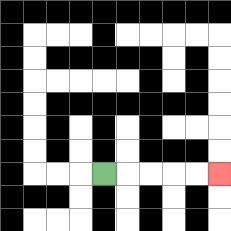{'start': '[4, 7]', 'end': '[9, 7]', 'path_directions': 'R,R,R,R,R', 'path_coordinates': '[[4, 7], [5, 7], [6, 7], [7, 7], [8, 7], [9, 7]]'}